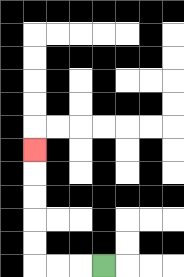{'start': '[4, 11]', 'end': '[1, 6]', 'path_directions': 'L,L,L,U,U,U,U,U', 'path_coordinates': '[[4, 11], [3, 11], [2, 11], [1, 11], [1, 10], [1, 9], [1, 8], [1, 7], [1, 6]]'}